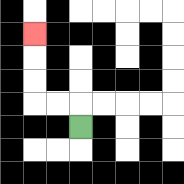{'start': '[3, 5]', 'end': '[1, 1]', 'path_directions': 'U,L,L,U,U,U', 'path_coordinates': '[[3, 5], [3, 4], [2, 4], [1, 4], [1, 3], [1, 2], [1, 1]]'}